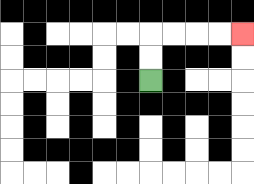{'start': '[6, 3]', 'end': '[10, 1]', 'path_directions': 'U,U,R,R,R,R', 'path_coordinates': '[[6, 3], [6, 2], [6, 1], [7, 1], [8, 1], [9, 1], [10, 1]]'}